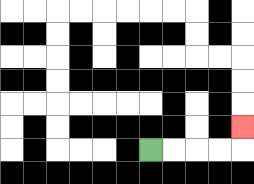{'start': '[6, 6]', 'end': '[10, 5]', 'path_directions': 'R,R,R,R,U', 'path_coordinates': '[[6, 6], [7, 6], [8, 6], [9, 6], [10, 6], [10, 5]]'}